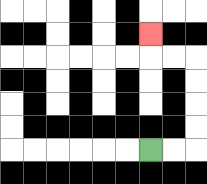{'start': '[6, 6]', 'end': '[6, 1]', 'path_directions': 'R,R,U,U,U,U,L,L,U', 'path_coordinates': '[[6, 6], [7, 6], [8, 6], [8, 5], [8, 4], [8, 3], [8, 2], [7, 2], [6, 2], [6, 1]]'}